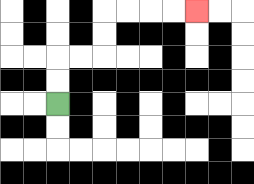{'start': '[2, 4]', 'end': '[8, 0]', 'path_directions': 'U,U,R,R,U,U,R,R,R,R', 'path_coordinates': '[[2, 4], [2, 3], [2, 2], [3, 2], [4, 2], [4, 1], [4, 0], [5, 0], [6, 0], [7, 0], [8, 0]]'}